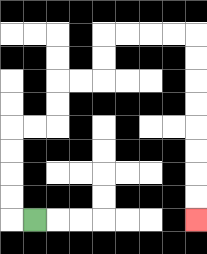{'start': '[1, 9]', 'end': '[8, 9]', 'path_directions': 'L,U,U,U,U,R,R,U,U,R,R,U,U,R,R,R,R,D,D,D,D,D,D,D,D', 'path_coordinates': '[[1, 9], [0, 9], [0, 8], [0, 7], [0, 6], [0, 5], [1, 5], [2, 5], [2, 4], [2, 3], [3, 3], [4, 3], [4, 2], [4, 1], [5, 1], [6, 1], [7, 1], [8, 1], [8, 2], [8, 3], [8, 4], [8, 5], [8, 6], [8, 7], [8, 8], [8, 9]]'}